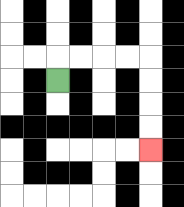{'start': '[2, 3]', 'end': '[6, 6]', 'path_directions': 'U,R,R,R,R,D,D,D,D', 'path_coordinates': '[[2, 3], [2, 2], [3, 2], [4, 2], [5, 2], [6, 2], [6, 3], [6, 4], [6, 5], [6, 6]]'}